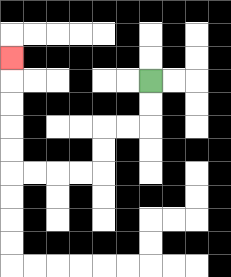{'start': '[6, 3]', 'end': '[0, 2]', 'path_directions': 'D,D,L,L,D,D,L,L,L,L,U,U,U,U,U', 'path_coordinates': '[[6, 3], [6, 4], [6, 5], [5, 5], [4, 5], [4, 6], [4, 7], [3, 7], [2, 7], [1, 7], [0, 7], [0, 6], [0, 5], [0, 4], [0, 3], [0, 2]]'}